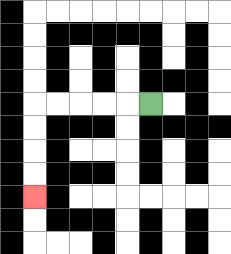{'start': '[6, 4]', 'end': '[1, 8]', 'path_directions': 'L,L,L,L,L,D,D,D,D', 'path_coordinates': '[[6, 4], [5, 4], [4, 4], [3, 4], [2, 4], [1, 4], [1, 5], [1, 6], [1, 7], [1, 8]]'}